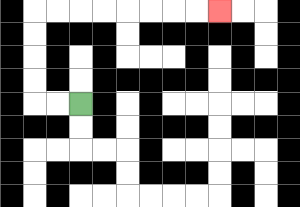{'start': '[3, 4]', 'end': '[9, 0]', 'path_directions': 'L,L,U,U,U,U,R,R,R,R,R,R,R,R', 'path_coordinates': '[[3, 4], [2, 4], [1, 4], [1, 3], [1, 2], [1, 1], [1, 0], [2, 0], [3, 0], [4, 0], [5, 0], [6, 0], [7, 0], [8, 0], [9, 0]]'}